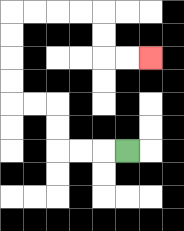{'start': '[5, 6]', 'end': '[6, 2]', 'path_directions': 'L,L,L,U,U,L,L,U,U,U,U,R,R,R,R,D,D,R,R', 'path_coordinates': '[[5, 6], [4, 6], [3, 6], [2, 6], [2, 5], [2, 4], [1, 4], [0, 4], [0, 3], [0, 2], [0, 1], [0, 0], [1, 0], [2, 0], [3, 0], [4, 0], [4, 1], [4, 2], [5, 2], [6, 2]]'}